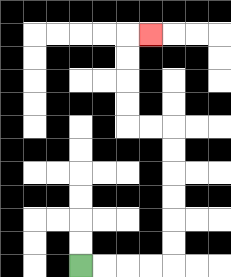{'start': '[3, 11]', 'end': '[6, 1]', 'path_directions': 'R,R,R,R,U,U,U,U,U,U,L,L,U,U,U,U,R', 'path_coordinates': '[[3, 11], [4, 11], [5, 11], [6, 11], [7, 11], [7, 10], [7, 9], [7, 8], [7, 7], [7, 6], [7, 5], [6, 5], [5, 5], [5, 4], [5, 3], [5, 2], [5, 1], [6, 1]]'}